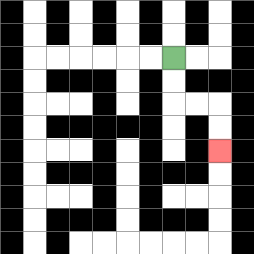{'start': '[7, 2]', 'end': '[9, 6]', 'path_directions': 'D,D,R,R,D,D', 'path_coordinates': '[[7, 2], [7, 3], [7, 4], [8, 4], [9, 4], [9, 5], [9, 6]]'}